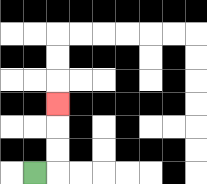{'start': '[1, 7]', 'end': '[2, 4]', 'path_directions': 'R,U,U,U', 'path_coordinates': '[[1, 7], [2, 7], [2, 6], [2, 5], [2, 4]]'}